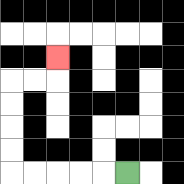{'start': '[5, 7]', 'end': '[2, 2]', 'path_directions': 'L,L,L,L,L,U,U,U,U,R,R,U', 'path_coordinates': '[[5, 7], [4, 7], [3, 7], [2, 7], [1, 7], [0, 7], [0, 6], [0, 5], [0, 4], [0, 3], [1, 3], [2, 3], [2, 2]]'}